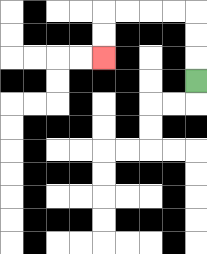{'start': '[8, 3]', 'end': '[4, 2]', 'path_directions': 'U,U,U,L,L,L,L,D,D', 'path_coordinates': '[[8, 3], [8, 2], [8, 1], [8, 0], [7, 0], [6, 0], [5, 0], [4, 0], [4, 1], [4, 2]]'}